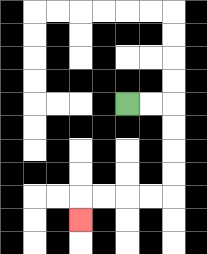{'start': '[5, 4]', 'end': '[3, 9]', 'path_directions': 'R,R,D,D,D,D,L,L,L,L,D', 'path_coordinates': '[[5, 4], [6, 4], [7, 4], [7, 5], [7, 6], [7, 7], [7, 8], [6, 8], [5, 8], [4, 8], [3, 8], [3, 9]]'}